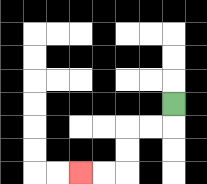{'start': '[7, 4]', 'end': '[3, 7]', 'path_directions': 'D,L,L,D,D,L,L', 'path_coordinates': '[[7, 4], [7, 5], [6, 5], [5, 5], [5, 6], [5, 7], [4, 7], [3, 7]]'}